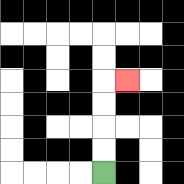{'start': '[4, 7]', 'end': '[5, 3]', 'path_directions': 'U,U,U,U,R', 'path_coordinates': '[[4, 7], [4, 6], [4, 5], [4, 4], [4, 3], [5, 3]]'}